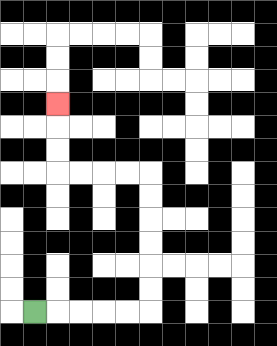{'start': '[1, 13]', 'end': '[2, 4]', 'path_directions': 'R,R,R,R,R,U,U,U,U,U,U,L,L,L,L,U,U,U', 'path_coordinates': '[[1, 13], [2, 13], [3, 13], [4, 13], [5, 13], [6, 13], [6, 12], [6, 11], [6, 10], [6, 9], [6, 8], [6, 7], [5, 7], [4, 7], [3, 7], [2, 7], [2, 6], [2, 5], [2, 4]]'}